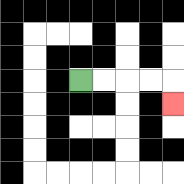{'start': '[3, 3]', 'end': '[7, 4]', 'path_directions': 'R,R,R,R,D', 'path_coordinates': '[[3, 3], [4, 3], [5, 3], [6, 3], [7, 3], [7, 4]]'}